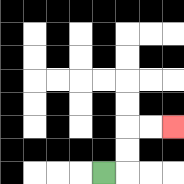{'start': '[4, 7]', 'end': '[7, 5]', 'path_directions': 'R,U,U,R,R', 'path_coordinates': '[[4, 7], [5, 7], [5, 6], [5, 5], [6, 5], [7, 5]]'}